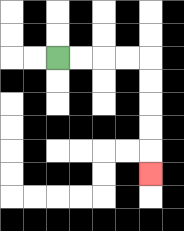{'start': '[2, 2]', 'end': '[6, 7]', 'path_directions': 'R,R,R,R,D,D,D,D,D', 'path_coordinates': '[[2, 2], [3, 2], [4, 2], [5, 2], [6, 2], [6, 3], [6, 4], [6, 5], [6, 6], [6, 7]]'}